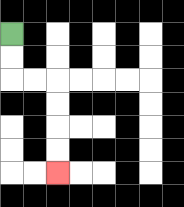{'start': '[0, 1]', 'end': '[2, 7]', 'path_directions': 'D,D,R,R,D,D,D,D', 'path_coordinates': '[[0, 1], [0, 2], [0, 3], [1, 3], [2, 3], [2, 4], [2, 5], [2, 6], [2, 7]]'}